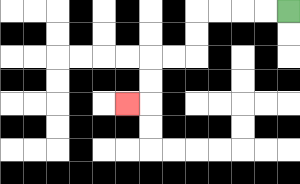{'start': '[12, 0]', 'end': '[5, 4]', 'path_directions': 'L,L,L,L,D,D,L,L,D,D,L', 'path_coordinates': '[[12, 0], [11, 0], [10, 0], [9, 0], [8, 0], [8, 1], [8, 2], [7, 2], [6, 2], [6, 3], [6, 4], [5, 4]]'}